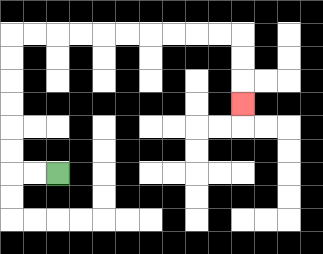{'start': '[2, 7]', 'end': '[10, 4]', 'path_directions': 'L,L,U,U,U,U,U,U,R,R,R,R,R,R,R,R,R,R,D,D,D', 'path_coordinates': '[[2, 7], [1, 7], [0, 7], [0, 6], [0, 5], [0, 4], [0, 3], [0, 2], [0, 1], [1, 1], [2, 1], [3, 1], [4, 1], [5, 1], [6, 1], [7, 1], [8, 1], [9, 1], [10, 1], [10, 2], [10, 3], [10, 4]]'}